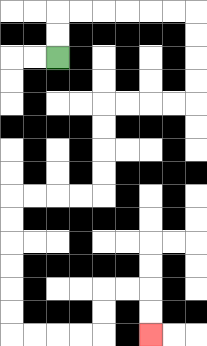{'start': '[2, 2]', 'end': '[6, 14]', 'path_directions': 'U,U,R,R,R,R,R,R,D,D,D,D,L,L,L,L,D,D,D,D,L,L,L,L,D,D,D,D,D,D,R,R,R,R,U,U,R,R,D,D', 'path_coordinates': '[[2, 2], [2, 1], [2, 0], [3, 0], [4, 0], [5, 0], [6, 0], [7, 0], [8, 0], [8, 1], [8, 2], [8, 3], [8, 4], [7, 4], [6, 4], [5, 4], [4, 4], [4, 5], [4, 6], [4, 7], [4, 8], [3, 8], [2, 8], [1, 8], [0, 8], [0, 9], [0, 10], [0, 11], [0, 12], [0, 13], [0, 14], [1, 14], [2, 14], [3, 14], [4, 14], [4, 13], [4, 12], [5, 12], [6, 12], [6, 13], [6, 14]]'}